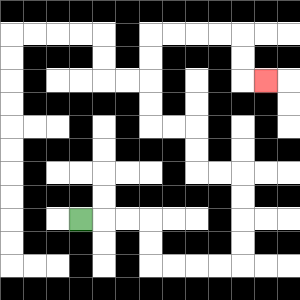{'start': '[3, 9]', 'end': '[11, 3]', 'path_directions': 'R,R,R,D,D,R,R,R,R,U,U,U,U,L,L,U,U,L,L,U,U,U,U,R,R,R,R,D,D,R', 'path_coordinates': '[[3, 9], [4, 9], [5, 9], [6, 9], [6, 10], [6, 11], [7, 11], [8, 11], [9, 11], [10, 11], [10, 10], [10, 9], [10, 8], [10, 7], [9, 7], [8, 7], [8, 6], [8, 5], [7, 5], [6, 5], [6, 4], [6, 3], [6, 2], [6, 1], [7, 1], [8, 1], [9, 1], [10, 1], [10, 2], [10, 3], [11, 3]]'}